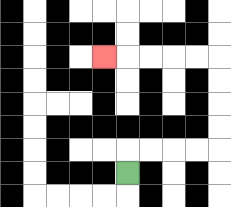{'start': '[5, 7]', 'end': '[4, 2]', 'path_directions': 'U,R,R,R,R,U,U,U,U,L,L,L,L,L', 'path_coordinates': '[[5, 7], [5, 6], [6, 6], [7, 6], [8, 6], [9, 6], [9, 5], [9, 4], [9, 3], [9, 2], [8, 2], [7, 2], [6, 2], [5, 2], [4, 2]]'}